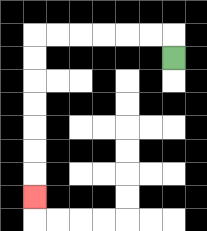{'start': '[7, 2]', 'end': '[1, 8]', 'path_directions': 'U,L,L,L,L,L,L,D,D,D,D,D,D,D', 'path_coordinates': '[[7, 2], [7, 1], [6, 1], [5, 1], [4, 1], [3, 1], [2, 1], [1, 1], [1, 2], [1, 3], [1, 4], [1, 5], [1, 6], [1, 7], [1, 8]]'}